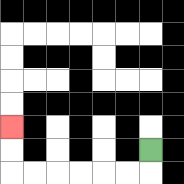{'start': '[6, 6]', 'end': '[0, 5]', 'path_directions': 'D,L,L,L,L,L,L,U,U', 'path_coordinates': '[[6, 6], [6, 7], [5, 7], [4, 7], [3, 7], [2, 7], [1, 7], [0, 7], [0, 6], [0, 5]]'}